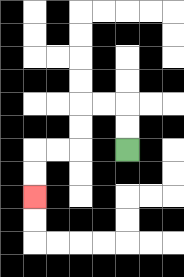{'start': '[5, 6]', 'end': '[1, 8]', 'path_directions': 'U,U,L,L,D,D,L,L,D,D', 'path_coordinates': '[[5, 6], [5, 5], [5, 4], [4, 4], [3, 4], [3, 5], [3, 6], [2, 6], [1, 6], [1, 7], [1, 8]]'}